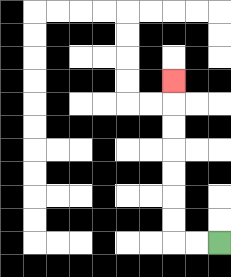{'start': '[9, 10]', 'end': '[7, 3]', 'path_directions': 'L,L,U,U,U,U,U,U,U', 'path_coordinates': '[[9, 10], [8, 10], [7, 10], [7, 9], [7, 8], [7, 7], [7, 6], [7, 5], [7, 4], [7, 3]]'}